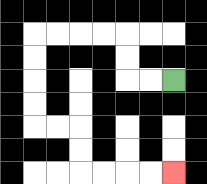{'start': '[7, 3]', 'end': '[7, 7]', 'path_directions': 'L,L,U,U,L,L,L,L,D,D,D,D,R,R,D,D,R,R,R,R', 'path_coordinates': '[[7, 3], [6, 3], [5, 3], [5, 2], [5, 1], [4, 1], [3, 1], [2, 1], [1, 1], [1, 2], [1, 3], [1, 4], [1, 5], [2, 5], [3, 5], [3, 6], [3, 7], [4, 7], [5, 7], [6, 7], [7, 7]]'}